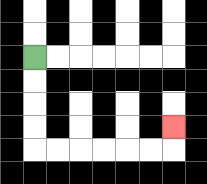{'start': '[1, 2]', 'end': '[7, 5]', 'path_directions': 'D,D,D,D,R,R,R,R,R,R,U', 'path_coordinates': '[[1, 2], [1, 3], [1, 4], [1, 5], [1, 6], [2, 6], [3, 6], [4, 6], [5, 6], [6, 6], [7, 6], [7, 5]]'}